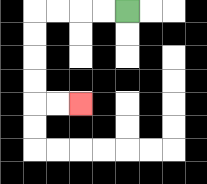{'start': '[5, 0]', 'end': '[3, 4]', 'path_directions': 'L,L,L,L,D,D,D,D,R,R', 'path_coordinates': '[[5, 0], [4, 0], [3, 0], [2, 0], [1, 0], [1, 1], [1, 2], [1, 3], [1, 4], [2, 4], [3, 4]]'}